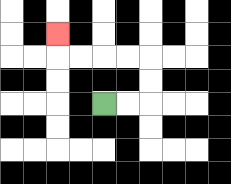{'start': '[4, 4]', 'end': '[2, 1]', 'path_directions': 'R,R,U,U,L,L,L,L,U', 'path_coordinates': '[[4, 4], [5, 4], [6, 4], [6, 3], [6, 2], [5, 2], [4, 2], [3, 2], [2, 2], [2, 1]]'}